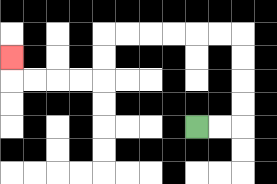{'start': '[8, 5]', 'end': '[0, 2]', 'path_directions': 'R,R,U,U,U,U,L,L,L,L,L,L,D,D,L,L,L,L,U', 'path_coordinates': '[[8, 5], [9, 5], [10, 5], [10, 4], [10, 3], [10, 2], [10, 1], [9, 1], [8, 1], [7, 1], [6, 1], [5, 1], [4, 1], [4, 2], [4, 3], [3, 3], [2, 3], [1, 3], [0, 3], [0, 2]]'}